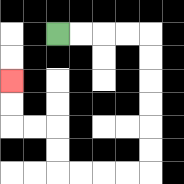{'start': '[2, 1]', 'end': '[0, 3]', 'path_directions': 'R,R,R,R,D,D,D,D,D,D,L,L,L,L,U,U,L,L,U,U', 'path_coordinates': '[[2, 1], [3, 1], [4, 1], [5, 1], [6, 1], [6, 2], [6, 3], [6, 4], [6, 5], [6, 6], [6, 7], [5, 7], [4, 7], [3, 7], [2, 7], [2, 6], [2, 5], [1, 5], [0, 5], [0, 4], [0, 3]]'}